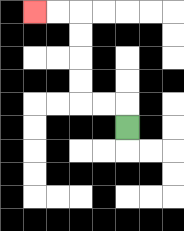{'start': '[5, 5]', 'end': '[1, 0]', 'path_directions': 'U,L,L,U,U,U,U,L,L', 'path_coordinates': '[[5, 5], [5, 4], [4, 4], [3, 4], [3, 3], [3, 2], [3, 1], [3, 0], [2, 0], [1, 0]]'}